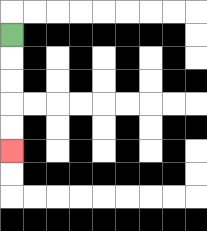{'start': '[0, 1]', 'end': '[0, 6]', 'path_directions': 'D,D,D,D,D', 'path_coordinates': '[[0, 1], [0, 2], [0, 3], [0, 4], [0, 5], [0, 6]]'}